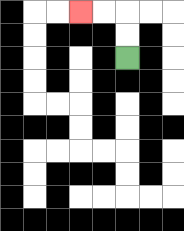{'start': '[5, 2]', 'end': '[3, 0]', 'path_directions': 'U,U,L,L', 'path_coordinates': '[[5, 2], [5, 1], [5, 0], [4, 0], [3, 0]]'}